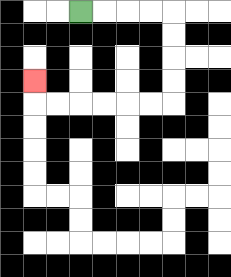{'start': '[3, 0]', 'end': '[1, 3]', 'path_directions': 'R,R,R,R,D,D,D,D,L,L,L,L,L,L,U', 'path_coordinates': '[[3, 0], [4, 0], [5, 0], [6, 0], [7, 0], [7, 1], [7, 2], [7, 3], [7, 4], [6, 4], [5, 4], [4, 4], [3, 4], [2, 4], [1, 4], [1, 3]]'}